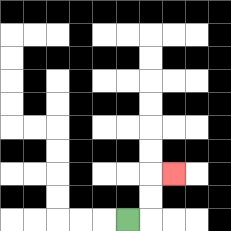{'start': '[5, 9]', 'end': '[7, 7]', 'path_directions': 'R,U,U,R', 'path_coordinates': '[[5, 9], [6, 9], [6, 8], [6, 7], [7, 7]]'}